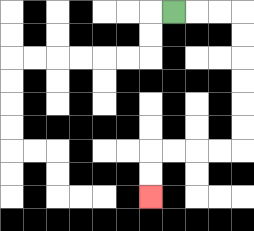{'start': '[7, 0]', 'end': '[6, 8]', 'path_directions': 'R,R,R,D,D,D,D,D,D,L,L,L,L,D,D', 'path_coordinates': '[[7, 0], [8, 0], [9, 0], [10, 0], [10, 1], [10, 2], [10, 3], [10, 4], [10, 5], [10, 6], [9, 6], [8, 6], [7, 6], [6, 6], [6, 7], [6, 8]]'}